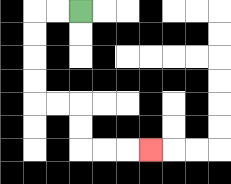{'start': '[3, 0]', 'end': '[6, 6]', 'path_directions': 'L,L,D,D,D,D,R,R,D,D,R,R,R', 'path_coordinates': '[[3, 0], [2, 0], [1, 0], [1, 1], [1, 2], [1, 3], [1, 4], [2, 4], [3, 4], [3, 5], [3, 6], [4, 6], [5, 6], [6, 6]]'}